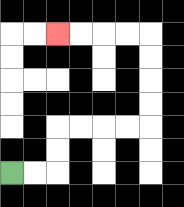{'start': '[0, 7]', 'end': '[2, 1]', 'path_directions': 'R,R,U,U,R,R,R,R,U,U,U,U,L,L,L,L', 'path_coordinates': '[[0, 7], [1, 7], [2, 7], [2, 6], [2, 5], [3, 5], [4, 5], [5, 5], [6, 5], [6, 4], [6, 3], [6, 2], [6, 1], [5, 1], [4, 1], [3, 1], [2, 1]]'}